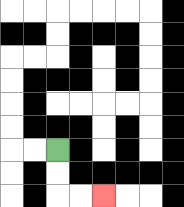{'start': '[2, 6]', 'end': '[4, 8]', 'path_directions': 'D,D,R,R', 'path_coordinates': '[[2, 6], [2, 7], [2, 8], [3, 8], [4, 8]]'}